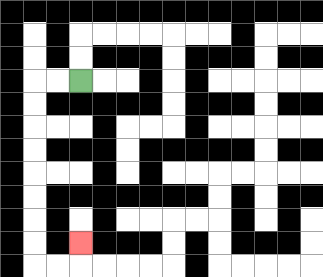{'start': '[3, 3]', 'end': '[3, 10]', 'path_directions': 'L,L,D,D,D,D,D,D,D,D,R,R,U', 'path_coordinates': '[[3, 3], [2, 3], [1, 3], [1, 4], [1, 5], [1, 6], [1, 7], [1, 8], [1, 9], [1, 10], [1, 11], [2, 11], [3, 11], [3, 10]]'}